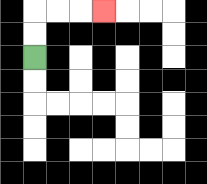{'start': '[1, 2]', 'end': '[4, 0]', 'path_directions': 'U,U,R,R,R', 'path_coordinates': '[[1, 2], [1, 1], [1, 0], [2, 0], [3, 0], [4, 0]]'}